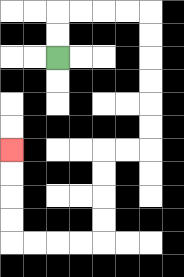{'start': '[2, 2]', 'end': '[0, 6]', 'path_directions': 'U,U,R,R,R,R,D,D,D,D,D,D,L,L,D,D,D,D,L,L,L,L,U,U,U,U', 'path_coordinates': '[[2, 2], [2, 1], [2, 0], [3, 0], [4, 0], [5, 0], [6, 0], [6, 1], [6, 2], [6, 3], [6, 4], [6, 5], [6, 6], [5, 6], [4, 6], [4, 7], [4, 8], [4, 9], [4, 10], [3, 10], [2, 10], [1, 10], [0, 10], [0, 9], [0, 8], [0, 7], [0, 6]]'}